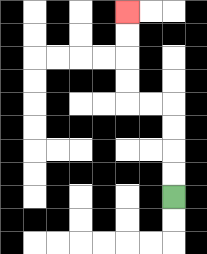{'start': '[7, 8]', 'end': '[5, 0]', 'path_directions': 'U,U,U,U,L,L,U,U,U,U', 'path_coordinates': '[[7, 8], [7, 7], [7, 6], [7, 5], [7, 4], [6, 4], [5, 4], [5, 3], [5, 2], [5, 1], [5, 0]]'}